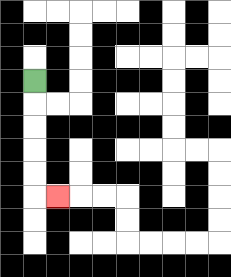{'start': '[1, 3]', 'end': '[2, 8]', 'path_directions': 'D,D,D,D,D,R', 'path_coordinates': '[[1, 3], [1, 4], [1, 5], [1, 6], [1, 7], [1, 8], [2, 8]]'}